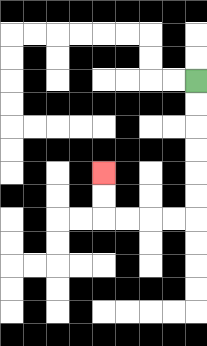{'start': '[8, 3]', 'end': '[4, 7]', 'path_directions': 'D,D,D,D,D,D,L,L,L,L,U,U', 'path_coordinates': '[[8, 3], [8, 4], [8, 5], [8, 6], [8, 7], [8, 8], [8, 9], [7, 9], [6, 9], [5, 9], [4, 9], [4, 8], [4, 7]]'}